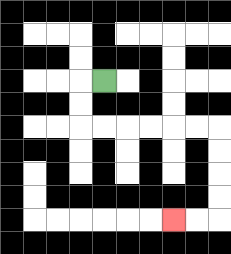{'start': '[4, 3]', 'end': '[7, 9]', 'path_directions': 'L,D,D,R,R,R,R,R,R,D,D,D,D,L,L', 'path_coordinates': '[[4, 3], [3, 3], [3, 4], [3, 5], [4, 5], [5, 5], [6, 5], [7, 5], [8, 5], [9, 5], [9, 6], [9, 7], [9, 8], [9, 9], [8, 9], [7, 9]]'}